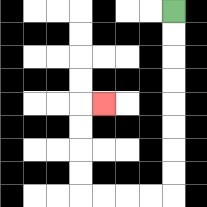{'start': '[7, 0]', 'end': '[4, 4]', 'path_directions': 'D,D,D,D,D,D,D,D,L,L,L,L,U,U,U,U,R', 'path_coordinates': '[[7, 0], [7, 1], [7, 2], [7, 3], [7, 4], [7, 5], [7, 6], [7, 7], [7, 8], [6, 8], [5, 8], [4, 8], [3, 8], [3, 7], [3, 6], [3, 5], [3, 4], [4, 4]]'}